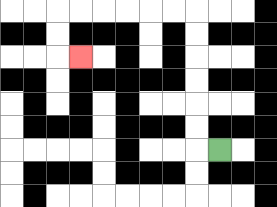{'start': '[9, 6]', 'end': '[3, 2]', 'path_directions': 'L,U,U,U,U,U,U,L,L,L,L,L,L,D,D,R', 'path_coordinates': '[[9, 6], [8, 6], [8, 5], [8, 4], [8, 3], [8, 2], [8, 1], [8, 0], [7, 0], [6, 0], [5, 0], [4, 0], [3, 0], [2, 0], [2, 1], [2, 2], [3, 2]]'}